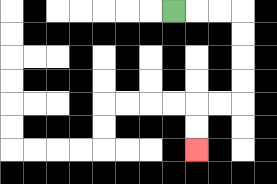{'start': '[7, 0]', 'end': '[8, 6]', 'path_directions': 'R,R,R,D,D,D,D,L,L,D,D', 'path_coordinates': '[[7, 0], [8, 0], [9, 0], [10, 0], [10, 1], [10, 2], [10, 3], [10, 4], [9, 4], [8, 4], [8, 5], [8, 6]]'}